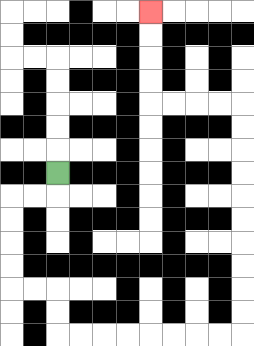{'start': '[2, 7]', 'end': '[6, 0]', 'path_directions': 'D,L,L,D,D,D,D,R,R,D,D,R,R,R,R,R,R,R,R,U,U,U,U,U,U,U,U,U,U,L,L,L,L,U,U,U,U', 'path_coordinates': '[[2, 7], [2, 8], [1, 8], [0, 8], [0, 9], [0, 10], [0, 11], [0, 12], [1, 12], [2, 12], [2, 13], [2, 14], [3, 14], [4, 14], [5, 14], [6, 14], [7, 14], [8, 14], [9, 14], [10, 14], [10, 13], [10, 12], [10, 11], [10, 10], [10, 9], [10, 8], [10, 7], [10, 6], [10, 5], [10, 4], [9, 4], [8, 4], [7, 4], [6, 4], [6, 3], [6, 2], [6, 1], [6, 0]]'}